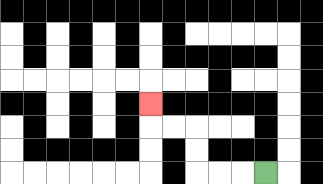{'start': '[11, 7]', 'end': '[6, 4]', 'path_directions': 'L,L,L,U,U,L,L,U', 'path_coordinates': '[[11, 7], [10, 7], [9, 7], [8, 7], [8, 6], [8, 5], [7, 5], [6, 5], [6, 4]]'}